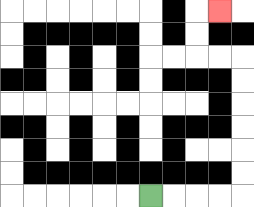{'start': '[6, 8]', 'end': '[9, 0]', 'path_directions': 'R,R,R,R,U,U,U,U,U,U,L,L,U,U,R', 'path_coordinates': '[[6, 8], [7, 8], [8, 8], [9, 8], [10, 8], [10, 7], [10, 6], [10, 5], [10, 4], [10, 3], [10, 2], [9, 2], [8, 2], [8, 1], [8, 0], [9, 0]]'}